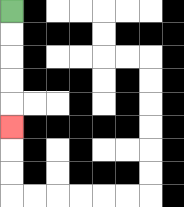{'start': '[0, 0]', 'end': '[0, 5]', 'path_directions': 'D,D,D,D,D', 'path_coordinates': '[[0, 0], [0, 1], [0, 2], [0, 3], [0, 4], [0, 5]]'}